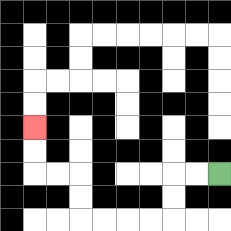{'start': '[9, 7]', 'end': '[1, 5]', 'path_directions': 'L,L,D,D,L,L,L,L,U,U,L,L,U,U', 'path_coordinates': '[[9, 7], [8, 7], [7, 7], [7, 8], [7, 9], [6, 9], [5, 9], [4, 9], [3, 9], [3, 8], [3, 7], [2, 7], [1, 7], [1, 6], [1, 5]]'}